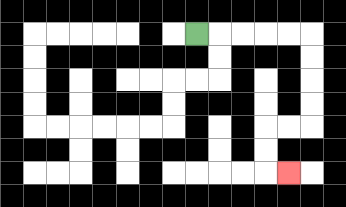{'start': '[8, 1]', 'end': '[12, 7]', 'path_directions': 'R,R,R,R,R,D,D,D,D,L,L,D,D,R', 'path_coordinates': '[[8, 1], [9, 1], [10, 1], [11, 1], [12, 1], [13, 1], [13, 2], [13, 3], [13, 4], [13, 5], [12, 5], [11, 5], [11, 6], [11, 7], [12, 7]]'}